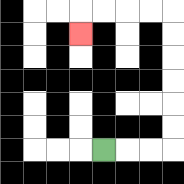{'start': '[4, 6]', 'end': '[3, 1]', 'path_directions': 'R,R,R,U,U,U,U,U,U,L,L,L,L,D', 'path_coordinates': '[[4, 6], [5, 6], [6, 6], [7, 6], [7, 5], [7, 4], [7, 3], [7, 2], [7, 1], [7, 0], [6, 0], [5, 0], [4, 0], [3, 0], [3, 1]]'}